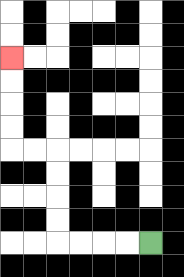{'start': '[6, 10]', 'end': '[0, 2]', 'path_directions': 'L,L,L,L,U,U,U,U,L,L,U,U,U,U', 'path_coordinates': '[[6, 10], [5, 10], [4, 10], [3, 10], [2, 10], [2, 9], [2, 8], [2, 7], [2, 6], [1, 6], [0, 6], [0, 5], [0, 4], [0, 3], [0, 2]]'}